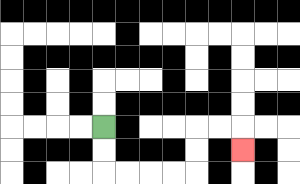{'start': '[4, 5]', 'end': '[10, 6]', 'path_directions': 'D,D,R,R,R,R,U,U,R,R,D', 'path_coordinates': '[[4, 5], [4, 6], [4, 7], [5, 7], [6, 7], [7, 7], [8, 7], [8, 6], [8, 5], [9, 5], [10, 5], [10, 6]]'}